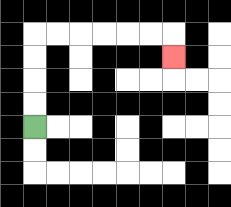{'start': '[1, 5]', 'end': '[7, 2]', 'path_directions': 'U,U,U,U,R,R,R,R,R,R,D', 'path_coordinates': '[[1, 5], [1, 4], [1, 3], [1, 2], [1, 1], [2, 1], [3, 1], [4, 1], [5, 1], [6, 1], [7, 1], [7, 2]]'}